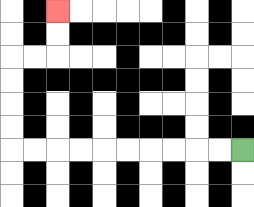{'start': '[10, 6]', 'end': '[2, 0]', 'path_directions': 'L,L,L,L,L,L,L,L,L,L,U,U,U,U,R,R,U,U', 'path_coordinates': '[[10, 6], [9, 6], [8, 6], [7, 6], [6, 6], [5, 6], [4, 6], [3, 6], [2, 6], [1, 6], [0, 6], [0, 5], [0, 4], [0, 3], [0, 2], [1, 2], [2, 2], [2, 1], [2, 0]]'}